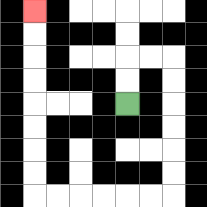{'start': '[5, 4]', 'end': '[1, 0]', 'path_directions': 'U,U,R,R,D,D,D,D,D,D,L,L,L,L,L,L,U,U,U,U,U,U,U,U', 'path_coordinates': '[[5, 4], [5, 3], [5, 2], [6, 2], [7, 2], [7, 3], [7, 4], [7, 5], [7, 6], [7, 7], [7, 8], [6, 8], [5, 8], [4, 8], [3, 8], [2, 8], [1, 8], [1, 7], [1, 6], [1, 5], [1, 4], [1, 3], [1, 2], [1, 1], [1, 0]]'}